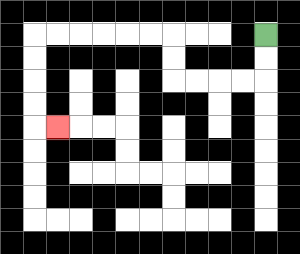{'start': '[11, 1]', 'end': '[2, 5]', 'path_directions': 'D,D,L,L,L,L,U,U,L,L,L,L,L,L,D,D,D,D,R', 'path_coordinates': '[[11, 1], [11, 2], [11, 3], [10, 3], [9, 3], [8, 3], [7, 3], [7, 2], [7, 1], [6, 1], [5, 1], [4, 1], [3, 1], [2, 1], [1, 1], [1, 2], [1, 3], [1, 4], [1, 5], [2, 5]]'}